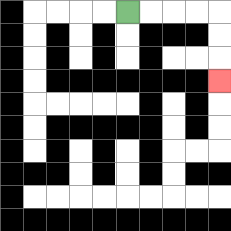{'start': '[5, 0]', 'end': '[9, 3]', 'path_directions': 'R,R,R,R,D,D,D', 'path_coordinates': '[[5, 0], [6, 0], [7, 0], [8, 0], [9, 0], [9, 1], [9, 2], [9, 3]]'}